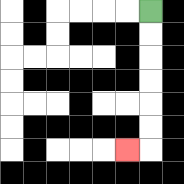{'start': '[6, 0]', 'end': '[5, 6]', 'path_directions': 'D,D,D,D,D,D,L', 'path_coordinates': '[[6, 0], [6, 1], [6, 2], [6, 3], [6, 4], [6, 5], [6, 6], [5, 6]]'}